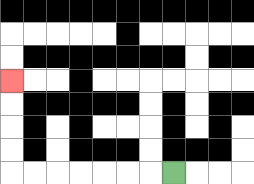{'start': '[7, 7]', 'end': '[0, 3]', 'path_directions': 'L,L,L,L,L,L,L,U,U,U,U', 'path_coordinates': '[[7, 7], [6, 7], [5, 7], [4, 7], [3, 7], [2, 7], [1, 7], [0, 7], [0, 6], [0, 5], [0, 4], [0, 3]]'}